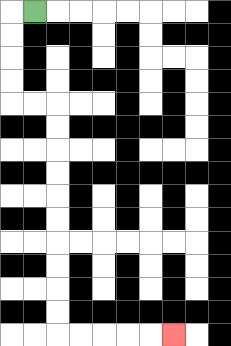{'start': '[1, 0]', 'end': '[7, 14]', 'path_directions': 'L,D,D,D,D,R,R,D,D,D,D,D,D,D,D,D,D,R,R,R,R,R', 'path_coordinates': '[[1, 0], [0, 0], [0, 1], [0, 2], [0, 3], [0, 4], [1, 4], [2, 4], [2, 5], [2, 6], [2, 7], [2, 8], [2, 9], [2, 10], [2, 11], [2, 12], [2, 13], [2, 14], [3, 14], [4, 14], [5, 14], [6, 14], [7, 14]]'}